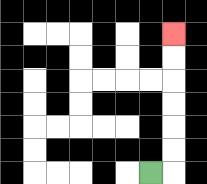{'start': '[6, 7]', 'end': '[7, 1]', 'path_directions': 'R,U,U,U,U,U,U', 'path_coordinates': '[[6, 7], [7, 7], [7, 6], [7, 5], [7, 4], [7, 3], [7, 2], [7, 1]]'}